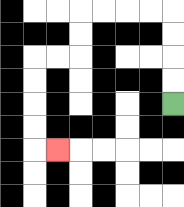{'start': '[7, 4]', 'end': '[2, 6]', 'path_directions': 'U,U,U,U,L,L,L,L,D,D,L,L,D,D,D,D,R', 'path_coordinates': '[[7, 4], [7, 3], [7, 2], [7, 1], [7, 0], [6, 0], [5, 0], [4, 0], [3, 0], [3, 1], [3, 2], [2, 2], [1, 2], [1, 3], [1, 4], [1, 5], [1, 6], [2, 6]]'}